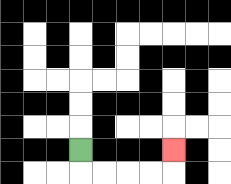{'start': '[3, 6]', 'end': '[7, 6]', 'path_directions': 'D,R,R,R,R,U', 'path_coordinates': '[[3, 6], [3, 7], [4, 7], [5, 7], [6, 7], [7, 7], [7, 6]]'}